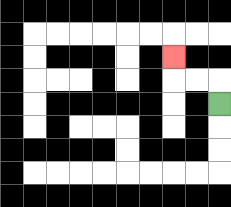{'start': '[9, 4]', 'end': '[7, 2]', 'path_directions': 'U,L,L,U', 'path_coordinates': '[[9, 4], [9, 3], [8, 3], [7, 3], [7, 2]]'}